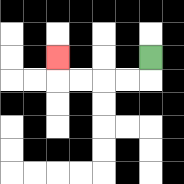{'start': '[6, 2]', 'end': '[2, 2]', 'path_directions': 'D,L,L,L,L,U', 'path_coordinates': '[[6, 2], [6, 3], [5, 3], [4, 3], [3, 3], [2, 3], [2, 2]]'}